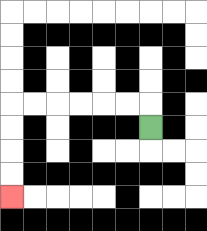{'start': '[6, 5]', 'end': '[0, 8]', 'path_directions': 'U,L,L,L,L,L,L,D,D,D,D', 'path_coordinates': '[[6, 5], [6, 4], [5, 4], [4, 4], [3, 4], [2, 4], [1, 4], [0, 4], [0, 5], [0, 6], [0, 7], [0, 8]]'}